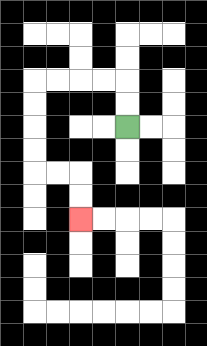{'start': '[5, 5]', 'end': '[3, 9]', 'path_directions': 'U,U,L,L,L,L,D,D,D,D,R,R,D,D', 'path_coordinates': '[[5, 5], [5, 4], [5, 3], [4, 3], [3, 3], [2, 3], [1, 3], [1, 4], [1, 5], [1, 6], [1, 7], [2, 7], [3, 7], [3, 8], [3, 9]]'}